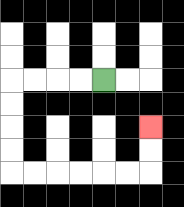{'start': '[4, 3]', 'end': '[6, 5]', 'path_directions': 'L,L,L,L,D,D,D,D,R,R,R,R,R,R,U,U', 'path_coordinates': '[[4, 3], [3, 3], [2, 3], [1, 3], [0, 3], [0, 4], [0, 5], [0, 6], [0, 7], [1, 7], [2, 7], [3, 7], [4, 7], [5, 7], [6, 7], [6, 6], [6, 5]]'}